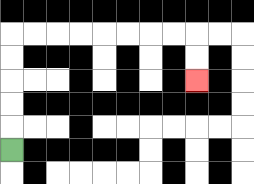{'start': '[0, 6]', 'end': '[8, 3]', 'path_directions': 'U,U,U,U,U,R,R,R,R,R,R,R,R,D,D', 'path_coordinates': '[[0, 6], [0, 5], [0, 4], [0, 3], [0, 2], [0, 1], [1, 1], [2, 1], [3, 1], [4, 1], [5, 1], [6, 1], [7, 1], [8, 1], [8, 2], [8, 3]]'}